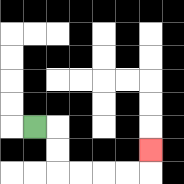{'start': '[1, 5]', 'end': '[6, 6]', 'path_directions': 'R,D,D,R,R,R,R,U', 'path_coordinates': '[[1, 5], [2, 5], [2, 6], [2, 7], [3, 7], [4, 7], [5, 7], [6, 7], [6, 6]]'}